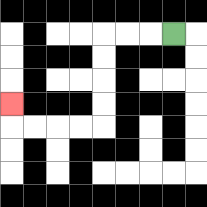{'start': '[7, 1]', 'end': '[0, 4]', 'path_directions': 'L,L,L,D,D,D,D,L,L,L,L,U', 'path_coordinates': '[[7, 1], [6, 1], [5, 1], [4, 1], [4, 2], [4, 3], [4, 4], [4, 5], [3, 5], [2, 5], [1, 5], [0, 5], [0, 4]]'}